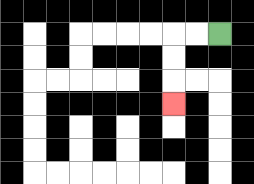{'start': '[9, 1]', 'end': '[7, 4]', 'path_directions': 'L,L,D,D,D', 'path_coordinates': '[[9, 1], [8, 1], [7, 1], [7, 2], [7, 3], [7, 4]]'}